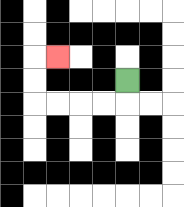{'start': '[5, 3]', 'end': '[2, 2]', 'path_directions': 'D,L,L,L,L,U,U,R', 'path_coordinates': '[[5, 3], [5, 4], [4, 4], [3, 4], [2, 4], [1, 4], [1, 3], [1, 2], [2, 2]]'}